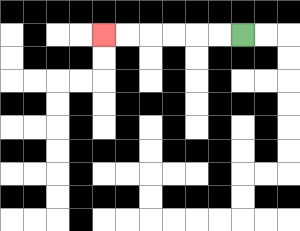{'start': '[10, 1]', 'end': '[4, 1]', 'path_directions': 'L,L,L,L,L,L', 'path_coordinates': '[[10, 1], [9, 1], [8, 1], [7, 1], [6, 1], [5, 1], [4, 1]]'}